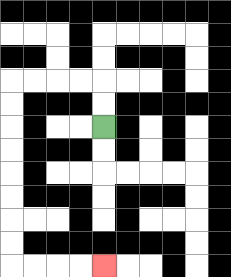{'start': '[4, 5]', 'end': '[4, 11]', 'path_directions': 'U,U,L,L,L,L,D,D,D,D,D,D,D,D,R,R,R,R', 'path_coordinates': '[[4, 5], [4, 4], [4, 3], [3, 3], [2, 3], [1, 3], [0, 3], [0, 4], [0, 5], [0, 6], [0, 7], [0, 8], [0, 9], [0, 10], [0, 11], [1, 11], [2, 11], [3, 11], [4, 11]]'}